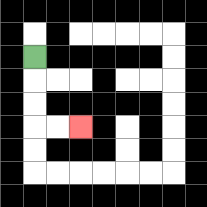{'start': '[1, 2]', 'end': '[3, 5]', 'path_directions': 'D,D,D,R,R', 'path_coordinates': '[[1, 2], [1, 3], [1, 4], [1, 5], [2, 5], [3, 5]]'}